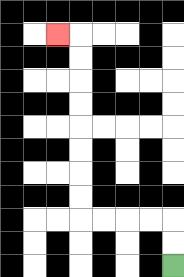{'start': '[7, 11]', 'end': '[2, 1]', 'path_directions': 'U,U,L,L,L,L,U,U,U,U,U,U,U,U,L', 'path_coordinates': '[[7, 11], [7, 10], [7, 9], [6, 9], [5, 9], [4, 9], [3, 9], [3, 8], [3, 7], [3, 6], [3, 5], [3, 4], [3, 3], [3, 2], [3, 1], [2, 1]]'}